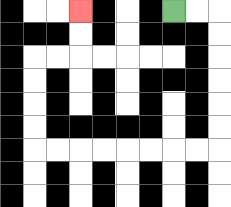{'start': '[7, 0]', 'end': '[3, 0]', 'path_directions': 'R,R,D,D,D,D,D,D,L,L,L,L,L,L,L,L,U,U,U,U,R,R,U,U', 'path_coordinates': '[[7, 0], [8, 0], [9, 0], [9, 1], [9, 2], [9, 3], [9, 4], [9, 5], [9, 6], [8, 6], [7, 6], [6, 6], [5, 6], [4, 6], [3, 6], [2, 6], [1, 6], [1, 5], [1, 4], [1, 3], [1, 2], [2, 2], [3, 2], [3, 1], [3, 0]]'}